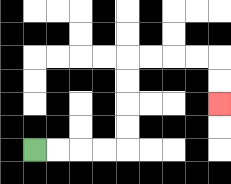{'start': '[1, 6]', 'end': '[9, 4]', 'path_directions': 'R,R,R,R,U,U,U,U,R,R,R,R,D,D', 'path_coordinates': '[[1, 6], [2, 6], [3, 6], [4, 6], [5, 6], [5, 5], [5, 4], [5, 3], [5, 2], [6, 2], [7, 2], [8, 2], [9, 2], [9, 3], [9, 4]]'}